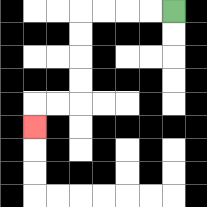{'start': '[7, 0]', 'end': '[1, 5]', 'path_directions': 'L,L,L,L,D,D,D,D,L,L,D', 'path_coordinates': '[[7, 0], [6, 0], [5, 0], [4, 0], [3, 0], [3, 1], [3, 2], [3, 3], [3, 4], [2, 4], [1, 4], [1, 5]]'}